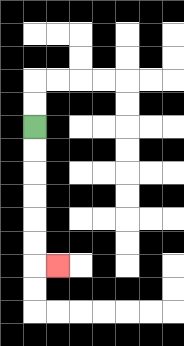{'start': '[1, 5]', 'end': '[2, 11]', 'path_directions': 'D,D,D,D,D,D,R', 'path_coordinates': '[[1, 5], [1, 6], [1, 7], [1, 8], [1, 9], [1, 10], [1, 11], [2, 11]]'}